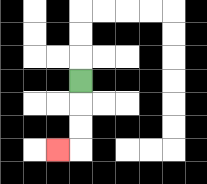{'start': '[3, 3]', 'end': '[2, 6]', 'path_directions': 'D,D,D,L', 'path_coordinates': '[[3, 3], [3, 4], [3, 5], [3, 6], [2, 6]]'}